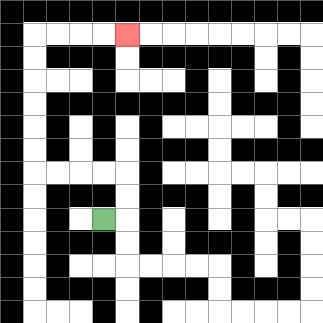{'start': '[4, 9]', 'end': '[5, 1]', 'path_directions': 'R,U,U,L,L,L,L,U,U,U,U,U,U,R,R,R,R', 'path_coordinates': '[[4, 9], [5, 9], [5, 8], [5, 7], [4, 7], [3, 7], [2, 7], [1, 7], [1, 6], [1, 5], [1, 4], [1, 3], [1, 2], [1, 1], [2, 1], [3, 1], [4, 1], [5, 1]]'}